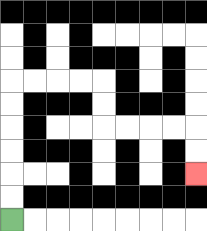{'start': '[0, 9]', 'end': '[8, 7]', 'path_directions': 'U,U,U,U,U,U,R,R,R,R,D,D,R,R,R,R,D,D', 'path_coordinates': '[[0, 9], [0, 8], [0, 7], [0, 6], [0, 5], [0, 4], [0, 3], [1, 3], [2, 3], [3, 3], [4, 3], [4, 4], [4, 5], [5, 5], [6, 5], [7, 5], [8, 5], [8, 6], [8, 7]]'}